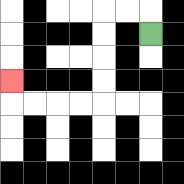{'start': '[6, 1]', 'end': '[0, 3]', 'path_directions': 'U,L,L,D,D,D,D,L,L,L,L,U', 'path_coordinates': '[[6, 1], [6, 0], [5, 0], [4, 0], [4, 1], [4, 2], [4, 3], [4, 4], [3, 4], [2, 4], [1, 4], [0, 4], [0, 3]]'}